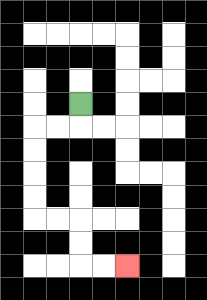{'start': '[3, 4]', 'end': '[5, 11]', 'path_directions': 'D,L,L,D,D,D,D,R,R,D,D,R,R', 'path_coordinates': '[[3, 4], [3, 5], [2, 5], [1, 5], [1, 6], [1, 7], [1, 8], [1, 9], [2, 9], [3, 9], [3, 10], [3, 11], [4, 11], [5, 11]]'}